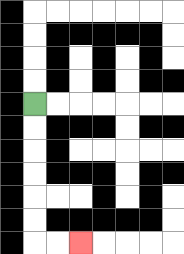{'start': '[1, 4]', 'end': '[3, 10]', 'path_directions': 'D,D,D,D,D,D,R,R', 'path_coordinates': '[[1, 4], [1, 5], [1, 6], [1, 7], [1, 8], [1, 9], [1, 10], [2, 10], [3, 10]]'}